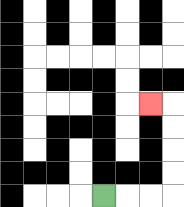{'start': '[4, 8]', 'end': '[6, 4]', 'path_directions': 'R,R,R,U,U,U,U,L', 'path_coordinates': '[[4, 8], [5, 8], [6, 8], [7, 8], [7, 7], [7, 6], [7, 5], [7, 4], [6, 4]]'}